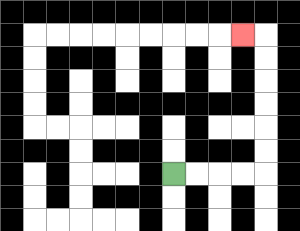{'start': '[7, 7]', 'end': '[10, 1]', 'path_directions': 'R,R,R,R,U,U,U,U,U,U,L', 'path_coordinates': '[[7, 7], [8, 7], [9, 7], [10, 7], [11, 7], [11, 6], [11, 5], [11, 4], [11, 3], [11, 2], [11, 1], [10, 1]]'}